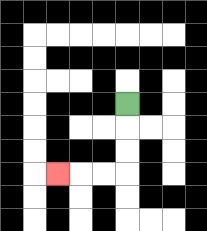{'start': '[5, 4]', 'end': '[2, 7]', 'path_directions': 'D,D,D,L,L,L', 'path_coordinates': '[[5, 4], [5, 5], [5, 6], [5, 7], [4, 7], [3, 7], [2, 7]]'}